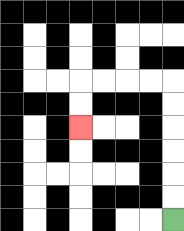{'start': '[7, 9]', 'end': '[3, 5]', 'path_directions': 'U,U,U,U,U,U,L,L,L,L,D,D', 'path_coordinates': '[[7, 9], [7, 8], [7, 7], [7, 6], [7, 5], [7, 4], [7, 3], [6, 3], [5, 3], [4, 3], [3, 3], [3, 4], [3, 5]]'}